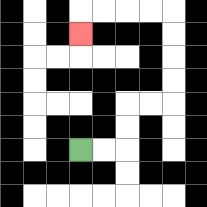{'start': '[3, 6]', 'end': '[3, 1]', 'path_directions': 'R,R,U,U,R,R,U,U,U,U,L,L,L,L,D', 'path_coordinates': '[[3, 6], [4, 6], [5, 6], [5, 5], [5, 4], [6, 4], [7, 4], [7, 3], [7, 2], [7, 1], [7, 0], [6, 0], [5, 0], [4, 0], [3, 0], [3, 1]]'}